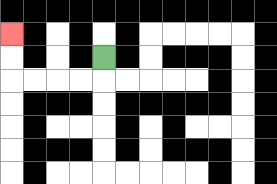{'start': '[4, 2]', 'end': '[0, 1]', 'path_directions': 'D,L,L,L,L,U,U', 'path_coordinates': '[[4, 2], [4, 3], [3, 3], [2, 3], [1, 3], [0, 3], [0, 2], [0, 1]]'}